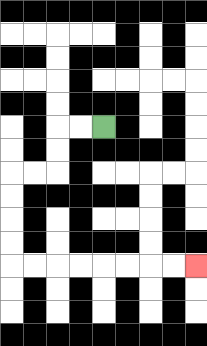{'start': '[4, 5]', 'end': '[8, 11]', 'path_directions': 'L,L,D,D,L,L,D,D,D,D,R,R,R,R,R,R,R,R', 'path_coordinates': '[[4, 5], [3, 5], [2, 5], [2, 6], [2, 7], [1, 7], [0, 7], [0, 8], [0, 9], [0, 10], [0, 11], [1, 11], [2, 11], [3, 11], [4, 11], [5, 11], [6, 11], [7, 11], [8, 11]]'}